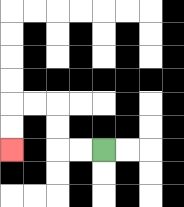{'start': '[4, 6]', 'end': '[0, 6]', 'path_directions': 'L,L,U,U,L,L,D,D', 'path_coordinates': '[[4, 6], [3, 6], [2, 6], [2, 5], [2, 4], [1, 4], [0, 4], [0, 5], [0, 6]]'}